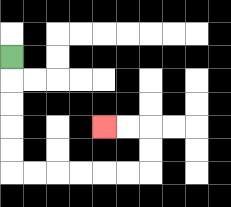{'start': '[0, 2]', 'end': '[4, 5]', 'path_directions': 'D,D,D,D,D,R,R,R,R,R,R,U,U,L,L', 'path_coordinates': '[[0, 2], [0, 3], [0, 4], [0, 5], [0, 6], [0, 7], [1, 7], [2, 7], [3, 7], [4, 7], [5, 7], [6, 7], [6, 6], [6, 5], [5, 5], [4, 5]]'}